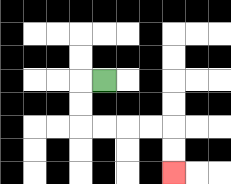{'start': '[4, 3]', 'end': '[7, 7]', 'path_directions': 'L,D,D,R,R,R,R,D,D', 'path_coordinates': '[[4, 3], [3, 3], [3, 4], [3, 5], [4, 5], [5, 5], [6, 5], [7, 5], [7, 6], [7, 7]]'}